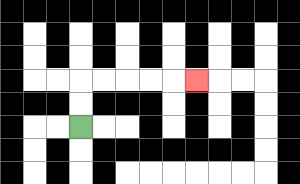{'start': '[3, 5]', 'end': '[8, 3]', 'path_directions': 'U,U,R,R,R,R,R', 'path_coordinates': '[[3, 5], [3, 4], [3, 3], [4, 3], [5, 3], [6, 3], [7, 3], [8, 3]]'}